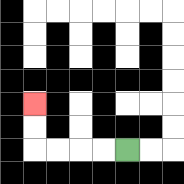{'start': '[5, 6]', 'end': '[1, 4]', 'path_directions': 'L,L,L,L,U,U', 'path_coordinates': '[[5, 6], [4, 6], [3, 6], [2, 6], [1, 6], [1, 5], [1, 4]]'}